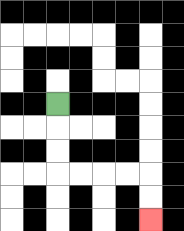{'start': '[2, 4]', 'end': '[6, 9]', 'path_directions': 'D,D,D,R,R,R,R,D,D', 'path_coordinates': '[[2, 4], [2, 5], [2, 6], [2, 7], [3, 7], [4, 7], [5, 7], [6, 7], [6, 8], [6, 9]]'}